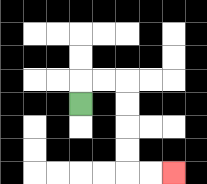{'start': '[3, 4]', 'end': '[7, 7]', 'path_directions': 'U,R,R,D,D,D,D,R,R', 'path_coordinates': '[[3, 4], [3, 3], [4, 3], [5, 3], [5, 4], [5, 5], [5, 6], [5, 7], [6, 7], [7, 7]]'}